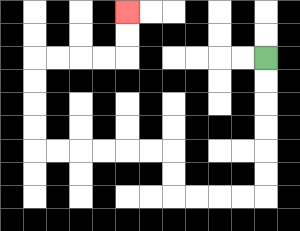{'start': '[11, 2]', 'end': '[5, 0]', 'path_directions': 'D,D,D,D,D,D,L,L,L,L,U,U,L,L,L,L,L,L,U,U,U,U,R,R,R,R,U,U', 'path_coordinates': '[[11, 2], [11, 3], [11, 4], [11, 5], [11, 6], [11, 7], [11, 8], [10, 8], [9, 8], [8, 8], [7, 8], [7, 7], [7, 6], [6, 6], [5, 6], [4, 6], [3, 6], [2, 6], [1, 6], [1, 5], [1, 4], [1, 3], [1, 2], [2, 2], [3, 2], [4, 2], [5, 2], [5, 1], [5, 0]]'}